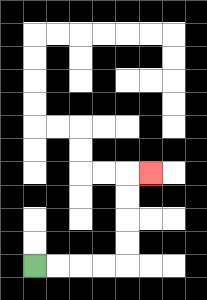{'start': '[1, 11]', 'end': '[6, 7]', 'path_directions': 'R,R,R,R,U,U,U,U,R', 'path_coordinates': '[[1, 11], [2, 11], [3, 11], [4, 11], [5, 11], [5, 10], [5, 9], [5, 8], [5, 7], [6, 7]]'}